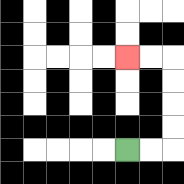{'start': '[5, 6]', 'end': '[5, 2]', 'path_directions': 'R,R,U,U,U,U,L,L', 'path_coordinates': '[[5, 6], [6, 6], [7, 6], [7, 5], [7, 4], [7, 3], [7, 2], [6, 2], [5, 2]]'}